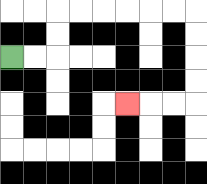{'start': '[0, 2]', 'end': '[5, 4]', 'path_directions': 'R,R,U,U,R,R,R,R,R,R,D,D,D,D,L,L,L', 'path_coordinates': '[[0, 2], [1, 2], [2, 2], [2, 1], [2, 0], [3, 0], [4, 0], [5, 0], [6, 0], [7, 0], [8, 0], [8, 1], [8, 2], [8, 3], [8, 4], [7, 4], [6, 4], [5, 4]]'}